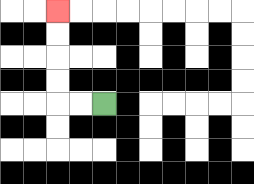{'start': '[4, 4]', 'end': '[2, 0]', 'path_directions': 'L,L,U,U,U,U', 'path_coordinates': '[[4, 4], [3, 4], [2, 4], [2, 3], [2, 2], [2, 1], [2, 0]]'}